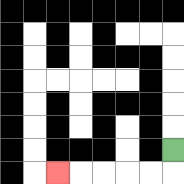{'start': '[7, 6]', 'end': '[2, 7]', 'path_directions': 'D,L,L,L,L,L', 'path_coordinates': '[[7, 6], [7, 7], [6, 7], [5, 7], [4, 7], [3, 7], [2, 7]]'}